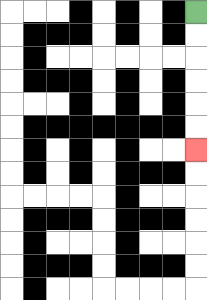{'start': '[8, 0]', 'end': '[8, 6]', 'path_directions': 'D,D,D,D,D,D', 'path_coordinates': '[[8, 0], [8, 1], [8, 2], [8, 3], [8, 4], [8, 5], [8, 6]]'}